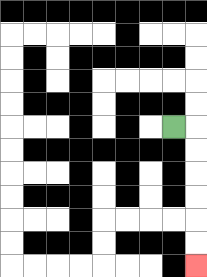{'start': '[7, 5]', 'end': '[8, 11]', 'path_directions': 'R,D,D,D,D,D,D', 'path_coordinates': '[[7, 5], [8, 5], [8, 6], [8, 7], [8, 8], [8, 9], [8, 10], [8, 11]]'}